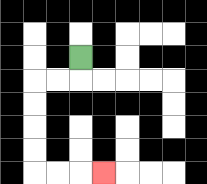{'start': '[3, 2]', 'end': '[4, 7]', 'path_directions': 'D,L,L,D,D,D,D,R,R,R', 'path_coordinates': '[[3, 2], [3, 3], [2, 3], [1, 3], [1, 4], [1, 5], [1, 6], [1, 7], [2, 7], [3, 7], [4, 7]]'}